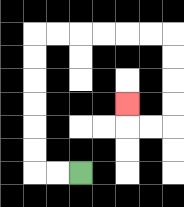{'start': '[3, 7]', 'end': '[5, 4]', 'path_directions': 'L,L,U,U,U,U,U,U,R,R,R,R,R,R,D,D,D,D,L,L,U', 'path_coordinates': '[[3, 7], [2, 7], [1, 7], [1, 6], [1, 5], [1, 4], [1, 3], [1, 2], [1, 1], [2, 1], [3, 1], [4, 1], [5, 1], [6, 1], [7, 1], [7, 2], [7, 3], [7, 4], [7, 5], [6, 5], [5, 5], [5, 4]]'}